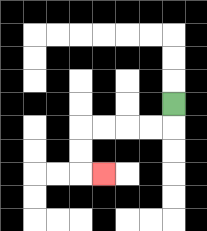{'start': '[7, 4]', 'end': '[4, 7]', 'path_directions': 'D,L,L,L,L,D,D,R', 'path_coordinates': '[[7, 4], [7, 5], [6, 5], [5, 5], [4, 5], [3, 5], [3, 6], [3, 7], [4, 7]]'}